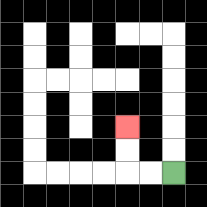{'start': '[7, 7]', 'end': '[5, 5]', 'path_directions': 'L,L,U,U', 'path_coordinates': '[[7, 7], [6, 7], [5, 7], [5, 6], [5, 5]]'}